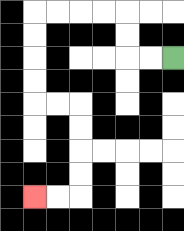{'start': '[7, 2]', 'end': '[1, 8]', 'path_directions': 'L,L,U,U,L,L,L,L,D,D,D,D,R,R,D,D,D,D,L,L', 'path_coordinates': '[[7, 2], [6, 2], [5, 2], [5, 1], [5, 0], [4, 0], [3, 0], [2, 0], [1, 0], [1, 1], [1, 2], [1, 3], [1, 4], [2, 4], [3, 4], [3, 5], [3, 6], [3, 7], [3, 8], [2, 8], [1, 8]]'}